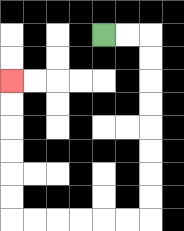{'start': '[4, 1]', 'end': '[0, 3]', 'path_directions': 'R,R,D,D,D,D,D,D,D,D,L,L,L,L,L,L,U,U,U,U,U,U', 'path_coordinates': '[[4, 1], [5, 1], [6, 1], [6, 2], [6, 3], [6, 4], [6, 5], [6, 6], [6, 7], [6, 8], [6, 9], [5, 9], [4, 9], [3, 9], [2, 9], [1, 9], [0, 9], [0, 8], [0, 7], [0, 6], [0, 5], [0, 4], [0, 3]]'}